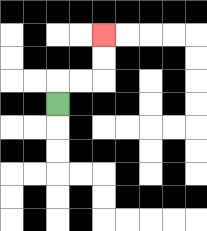{'start': '[2, 4]', 'end': '[4, 1]', 'path_directions': 'U,R,R,U,U', 'path_coordinates': '[[2, 4], [2, 3], [3, 3], [4, 3], [4, 2], [4, 1]]'}